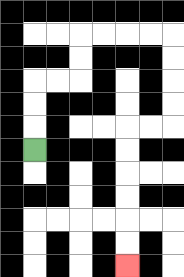{'start': '[1, 6]', 'end': '[5, 11]', 'path_directions': 'U,U,U,R,R,U,U,R,R,R,R,D,D,D,D,L,L,D,D,D,D,D,D', 'path_coordinates': '[[1, 6], [1, 5], [1, 4], [1, 3], [2, 3], [3, 3], [3, 2], [3, 1], [4, 1], [5, 1], [6, 1], [7, 1], [7, 2], [7, 3], [7, 4], [7, 5], [6, 5], [5, 5], [5, 6], [5, 7], [5, 8], [5, 9], [5, 10], [5, 11]]'}